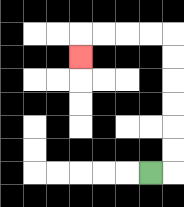{'start': '[6, 7]', 'end': '[3, 2]', 'path_directions': 'R,U,U,U,U,U,U,L,L,L,L,D', 'path_coordinates': '[[6, 7], [7, 7], [7, 6], [7, 5], [7, 4], [7, 3], [7, 2], [7, 1], [6, 1], [5, 1], [4, 1], [3, 1], [3, 2]]'}